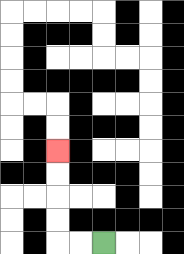{'start': '[4, 10]', 'end': '[2, 6]', 'path_directions': 'L,L,U,U,U,U', 'path_coordinates': '[[4, 10], [3, 10], [2, 10], [2, 9], [2, 8], [2, 7], [2, 6]]'}